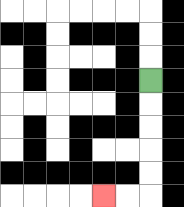{'start': '[6, 3]', 'end': '[4, 8]', 'path_directions': 'D,D,D,D,D,L,L', 'path_coordinates': '[[6, 3], [6, 4], [6, 5], [6, 6], [6, 7], [6, 8], [5, 8], [4, 8]]'}